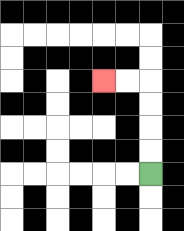{'start': '[6, 7]', 'end': '[4, 3]', 'path_directions': 'U,U,U,U,L,L', 'path_coordinates': '[[6, 7], [6, 6], [6, 5], [6, 4], [6, 3], [5, 3], [4, 3]]'}